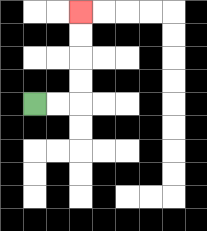{'start': '[1, 4]', 'end': '[3, 0]', 'path_directions': 'R,R,U,U,U,U', 'path_coordinates': '[[1, 4], [2, 4], [3, 4], [3, 3], [3, 2], [3, 1], [3, 0]]'}